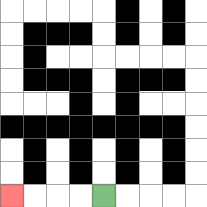{'start': '[4, 8]', 'end': '[0, 8]', 'path_directions': 'L,L,L,L', 'path_coordinates': '[[4, 8], [3, 8], [2, 8], [1, 8], [0, 8]]'}